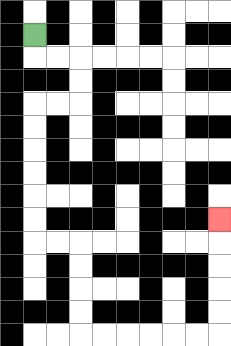{'start': '[1, 1]', 'end': '[9, 9]', 'path_directions': 'D,R,R,D,D,L,L,D,D,D,D,D,D,R,R,D,D,D,D,R,R,R,R,R,R,U,U,U,U,U', 'path_coordinates': '[[1, 1], [1, 2], [2, 2], [3, 2], [3, 3], [3, 4], [2, 4], [1, 4], [1, 5], [1, 6], [1, 7], [1, 8], [1, 9], [1, 10], [2, 10], [3, 10], [3, 11], [3, 12], [3, 13], [3, 14], [4, 14], [5, 14], [6, 14], [7, 14], [8, 14], [9, 14], [9, 13], [9, 12], [9, 11], [9, 10], [9, 9]]'}